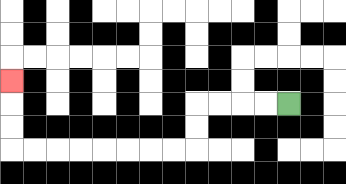{'start': '[12, 4]', 'end': '[0, 3]', 'path_directions': 'L,L,L,L,D,D,L,L,L,L,L,L,L,L,U,U,U', 'path_coordinates': '[[12, 4], [11, 4], [10, 4], [9, 4], [8, 4], [8, 5], [8, 6], [7, 6], [6, 6], [5, 6], [4, 6], [3, 6], [2, 6], [1, 6], [0, 6], [0, 5], [0, 4], [0, 3]]'}